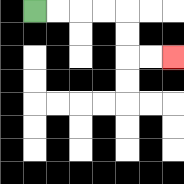{'start': '[1, 0]', 'end': '[7, 2]', 'path_directions': 'R,R,R,R,D,D,R,R', 'path_coordinates': '[[1, 0], [2, 0], [3, 0], [4, 0], [5, 0], [5, 1], [5, 2], [6, 2], [7, 2]]'}